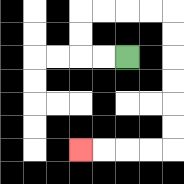{'start': '[5, 2]', 'end': '[3, 6]', 'path_directions': 'L,L,U,U,R,R,R,R,D,D,D,D,D,D,L,L,L,L', 'path_coordinates': '[[5, 2], [4, 2], [3, 2], [3, 1], [3, 0], [4, 0], [5, 0], [6, 0], [7, 0], [7, 1], [7, 2], [7, 3], [7, 4], [7, 5], [7, 6], [6, 6], [5, 6], [4, 6], [3, 6]]'}